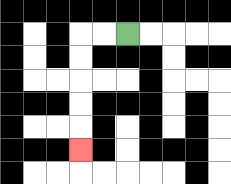{'start': '[5, 1]', 'end': '[3, 6]', 'path_directions': 'L,L,D,D,D,D,D', 'path_coordinates': '[[5, 1], [4, 1], [3, 1], [3, 2], [3, 3], [3, 4], [3, 5], [3, 6]]'}